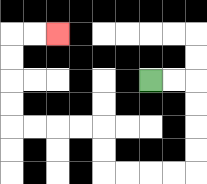{'start': '[6, 3]', 'end': '[2, 1]', 'path_directions': 'R,R,D,D,D,D,L,L,L,L,U,U,L,L,L,L,U,U,U,U,R,R', 'path_coordinates': '[[6, 3], [7, 3], [8, 3], [8, 4], [8, 5], [8, 6], [8, 7], [7, 7], [6, 7], [5, 7], [4, 7], [4, 6], [4, 5], [3, 5], [2, 5], [1, 5], [0, 5], [0, 4], [0, 3], [0, 2], [0, 1], [1, 1], [2, 1]]'}